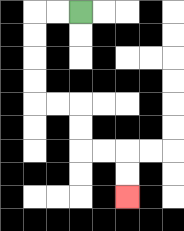{'start': '[3, 0]', 'end': '[5, 8]', 'path_directions': 'L,L,D,D,D,D,R,R,D,D,R,R,D,D', 'path_coordinates': '[[3, 0], [2, 0], [1, 0], [1, 1], [1, 2], [1, 3], [1, 4], [2, 4], [3, 4], [3, 5], [3, 6], [4, 6], [5, 6], [5, 7], [5, 8]]'}